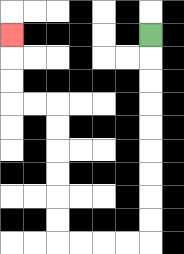{'start': '[6, 1]', 'end': '[0, 1]', 'path_directions': 'D,D,D,D,D,D,D,D,D,L,L,L,L,U,U,U,U,U,U,L,L,U,U,U', 'path_coordinates': '[[6, 1], [6, 2], [6, 3], [6, 4], [6, 5], [6, 6], [6, 7], [6, 8], [6, 9], [6, 10], [5, 10], [4, 10], [3, 10], [2, 10], [2, 9], [2, 8], [2, 7], [2, 6], [2, 5], [2, 4], [1, 4], [0, 4], [0, 3], [0, 2], [0, 1]]'}